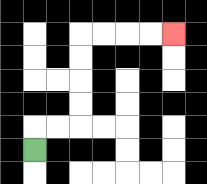{'start': '[1, 6]', 'end': '[7, 1]', 'path_directions': 'U,R,R,U,U,U,U,R,R,R,R', 'path_coordinates': '[[1, 6], [1, 5], [2, 5], [3, 5], [3, 4], [3, 3], [3, 2], [3, 1], [4, 1], [5, 1], [6, 1], [7, 1]]'}